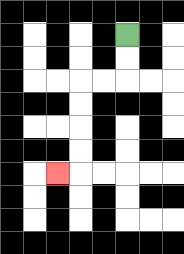{'start': '[5, 1]', 'end': '[2, 7]', 'path_directions': 'D,D,L,L,D,D,D,D,L', 'path_coordinates': '[[5, 1], [5, 2], [5, 3], [4, 3], [3, 3], [3, 4], [3, 5], [3, 6], [3, 7], [2, 7]]'}